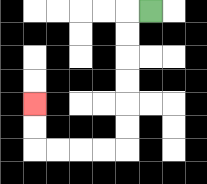{'start': '[6, 0]', 'end': '[1, 4]', 'path_directions': 'L,D,D,D,D,D,D,L,L,L,L,U,U', 'path_coordinates': '[[6, 0], [5, 0], [5, 1], [5, 2], [5, 3], [5, 4], [5, 5], [5, 6], [4, 6], [3, 6], [2, 6], [1, 6], [1, 5], [1, 4]]'}